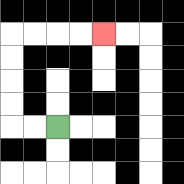{'start': '[2, 5]', 'end': '[4, 1]', 'path_directions': 'L,L,U,U,U,U,R,R,R,R', 'path_coordinates': '[[2, 5], [1, 5], [0, 5], [0, 4], [0, 3], [0, 2], [0, 1], [1, 1], [2, 1], [3, 1], [4, 1]]'}